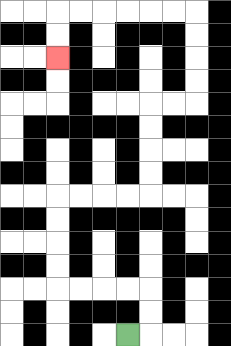{'start': '[5, 14]', 'end': '[2, 2]', 'path_directions': 'R,U,U,L,L,L,L,U,U,U,U,R,R,R,R,U,U,U,U,R,R,U,U,U,U,L,L,L,L,L,L,D,D', 'path_coordinates': '[[5, 14], [6, 14], [6, 13], [6, 12], [5, 12], [4, 12], [3, 12], [2, 12], [2, 11], [2, 10], [2, 9], [2, 8], [3, 8], [4, 8], [5, 8], [6, 8], [6, 7], [6, 6], [6, 5], [6, 4], [7, 4], [8, 4], [8, 3], [8, 2], [8, 1], [8, 0], [7, 0], [6, 0], [5, 0], [4, 0], [3, 0], [2, 0], [2, 1], [2, 2]]'}